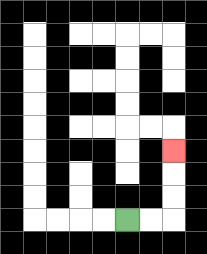{'start': '[5, 9]', 'end': '[7, 6]', 'path_directions': 'R,R,U,U,U', 'path_coordinates': '[[5, 9], [6, 9], [7, 9], [7, 8], [7, 7], [7, 6]]'}